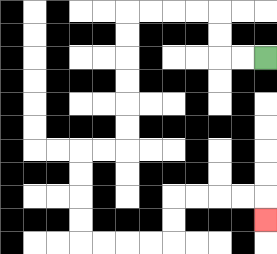{'start': '[11, 2]', 'end': '[11, 9]', 'path_directions': 'L,L,U,U,L,L,L,L,D,D,D,D,D,D,L,L,D,D,D,D,R,R,R,R,U,U,R,R,R,R,D', 'path_coordinates': '[[11, 2], [10, 2], [9, 2], [9, 1], [9, 0], [8, 0], [7, 0], [6, 0], [5, 0], [5, 1], [5, 2], [5, 3], [5, 4], [5, 5], [5, 6], [4, 6], [3, 6], [3, 7], [3, 8], [3, 9], [3, 10], [4, 10], [5, 10], [6, 10], [7, 10], [7, 9], [7, 8], [8, 8], [9, 8], [10, 8], [11, 8], [11, 9]]'}